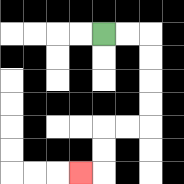{'start': '[4, 1]', 'end': '[3, 7]', 'path_directions': 'R,R,D,D,D,D,L,L,D,D,L', 'path_coordinates': '[[4, 1], [5, 1], [6, 1], [6, 2], [6, 3], [6, 4], [6, 5], [5, 5], [4, 5], [4, 6], [4, 7], [3, 7]]'}